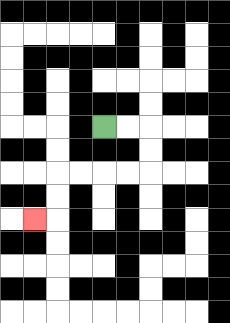{'start': '[4, 5]', 'end': '[1, 9]', 'path_directions': 'R,R,D,D,L,L,L,L,D,D,L', 'path_coordinates': '[[4, 5], [5, 5], [6, 5], [6, 6], [6, 7], [5, 7], [4, 7], [3, 7], [2, 7], [2, 8], [2, 9], [1, 9]]'}